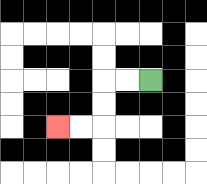{'start': '[6, 3]', 'end': '[2, 5]', 'path_directions': 'L,L,D,D,L,L', 'path_coordinates': '[[6, 3], [5, 3], [4, 3], [4, 4], [4, 5], [3, 5], [2, 5]]'}